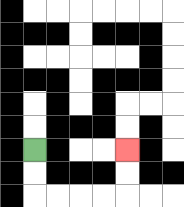{'start': '[1, 6]', 'end': '[5, 6]', 'path_directions': 'D,D,R,R,R,R,U,U', 'path_coordinates': '[[1, 6], [1, 7], [1, 8], [2, 8], [3, 8], [4, 8], [5, 8], [5, 7], [5, 6]]'}